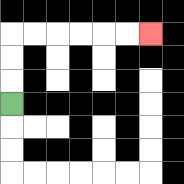{'start': '[0, 4]', 'end': '[6, 1]', 'path_directions': 'U,U,U,R,R,R,R,R,R', 'path_coordinates': '[[0, 4], [0, 3], [0, 2], [0, 1], [1, 1], [2, 1], [3, 1], [4, 1], [5, 1], [6, 1]]'}